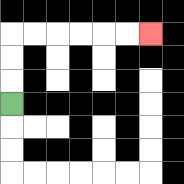{'start': '[0, 4]', 'end': '[6, 1]', 'path_directions': 'U,U,U,R,R,R,R,R,R', 'path_coordinates': '[[0, 4], [0, 3], [0, 2], [0, 1], [1, 1], [2, 1], [3, 1], [4, 1], [5, 1], [6, 1]]'}